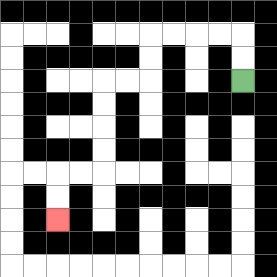{'start': '[10, 3]', 'end': '[2, 9]', 'path_directions': 'U,U,L,L,L,L,D,D,L,L,D,D,D,D,L,L,D,D', 'path_coordinates': '[[10, 3], [10, 2], [10, 1], [9, 1], [8, 1], [7, 1], [6, 1], [6, 2], [6, 3], [5, 3], [4, 3], [4, 4], [4, 5], [4, 6], [4, 7], [3, 7], [2, 7], [2, 8], [2, 9]]'}